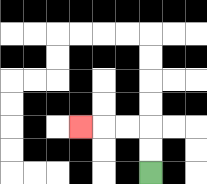{'start': '[6, 7]', 'end': '[3, 5]', 'path_directions': 'U,U,L,L,L', 'path_coordinates': '[[6, 7], [6, 6], [6, 5], [5, 5], [4, 5], [3, 5]]'}